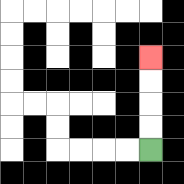{'start': '[6, 6]', 'end': '[6, 2]', 'path_directions': 'U,U,U,U', 'path_coordinates': '[[6, 6], [6, 5], [6, 4], [6, 3], [6, 2]]'}